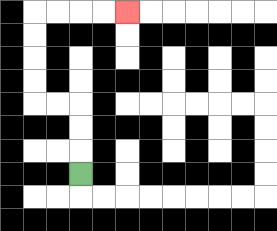{'start': '[3, 7]', 'end': '[5, 0]', 'path_directions': 'U,U,U,L,L,U,U,U,U,R,R,R,R', 'path_coordinates': '[[3, 7], [3, 6], [3, 5], [3, 4], [2, 4], [1, 4], [1, 3], [1, 2], [1, 1], [1, 0], [2, 0], [3, 0], [4, 0], [5, 0]]'}